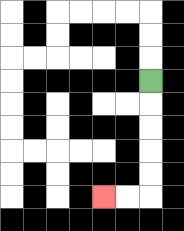{'start': '[6, 3]', 'end': '[4, 8]', 'path_directions': 'D,D,D,D,D,L,L', 'path_coordinates': '[[6, 3], [6, 4], [6, 5], [6, 6], [6, 7], [6, 8], [5, 8], [4, 8]]'}